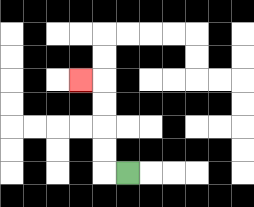{'start': '[5, 7]', 'end': '[3, 3]', 'path_directions': 'L,U,U,U,U,L', 'path_coordinates': '[[5, 7], [4, 7], [4, 6], [4, 5], [4, 4], [4, 3], [3, 3]]'}